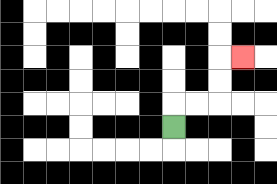{'start': '[7, 5]', 'end': '[10, 2]', 'path_directions': 'U,R,R,U,U,R', 'path_coordinates': '[[7, 5], [7, 4], [8, 4], [9, 4], [9, 3], [9, 2], [10, 2]]'}